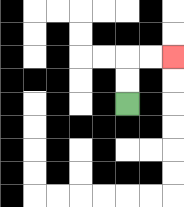{'start': '[5, 4]', 'end': '[7, 2]', 'path_directions': 'U,U,R,R', 'path_coordinates': '[[5, 4], [5, 3], [5, 2], [6, 2], [7, 2]]'}